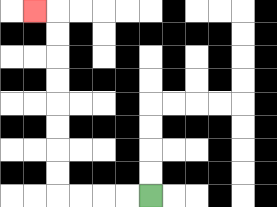{'start': '[6, 8]', 'end': '[1, 0]', 'path_directions': 'L,L,L,L,U,U,U,U,U,U,U,U,L', 'path_coordinates': '[[6, 8], [5, 8], [4, 8], [3, 8], [2, 8], [2, 7], [2, 6], [2, 5], [2, 4], [2, 3], [2, 2], [2, 1], [2, 0], [1, 0]]'}